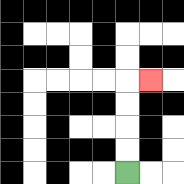{'start': '[5, 7]', 'end': '[6, 3]', 'path_directions': 'U,U,U,U,R', 'path_coordinates': '[[5, 7], [5, 6], [5, 5], [5, 4], [5, 3], [6, 3]]'}